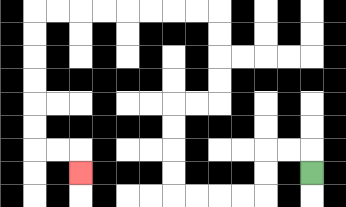{'start': '[13, 7]', 'end': '[3, 7]', 'path_directions': 'U,L,L,D,D,L,L,L,L,U,U,U,U,R,R,U,U,U,U,L,L,L,L,L,L,L,L,D,D,D,D,D,D,R,R,D', 'path_coordinates': '[[13, 7], [13, 6], [12, 6], [11, 6], [11, 7], [11, 8], [10, 8], [9, 8], [8, 8], [7, 8], [7, 7], [7, 6], [7, 5], [7, 4], [8, 4], [9, 4], [9, 3], [9, 2], [9, 1], [9, 0], [8, 0], [7, 0], [6, 0], [5, 0], [4, 0], [3, 0], [2, 0], [1, 0], [1, 1], [1, 2], [1, 3], [1, 4], [1, 5], [1, 6], [2, 6], [3, 6], [3, 7]]'}